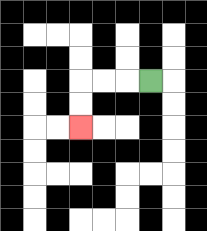{'start': '[6, 3]', 'end': '[3, 5]', 'path_directions': 'L,L,L,D,D', 'path_coordinates': '[[6, 3], [5, 3], [4, 3], [3, 3], [3, 4], [3, 5]]'}